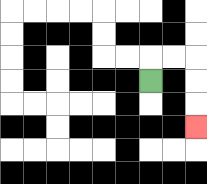{'start': '[6, 3]', 'end': '[8, 5]', 'path_directions': 'U,R,R,D,D,D', 'path_coordinates': '[[6, 3], [6, 2], [7, 2], [8, 2], [8, 3], [8, 4], [8, 5]]'}